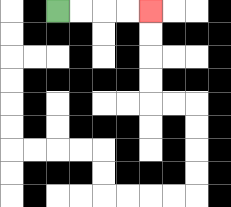{'start': '[2, 0]', 'end': '[6, 0]', 'path_directions': 'R,R,R,R', 'path_coordinates': '[[2, 0], [3, 0], [4, 0], [5, 0], [6, 0]]'}